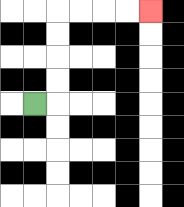{'start': '[1, 4]', 'end': '[6, 0]', 'path_directions': 'R,U,U,U,U,R,R,R,R', 'path_coordinates': '[[1, 4], [2, 4], [2, 3], [2, 2], [2, 1], [2, 0], [3, 0], [4, 0], [5, 0], [6, 0]]'}